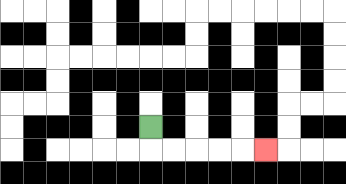{'start': '[6, 5]', 'end': '[11, 6]', 'path_directions': 'D,R,R,R,R,R', 'path_coordinates': '[[6, 5], [6, 6], [7, 6], [8, 6], [9, 6], [10, 6], [11, 6]]'}